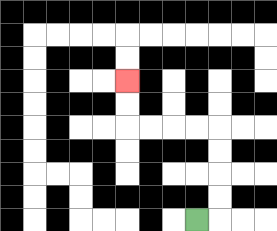{'start': '[8, 9]', 'end': '[5, 3]', 'path_directions': 'R,U,U,U,U,L,L,L,L,U,U', 'path_coordinates': '[[8, 9], [9, 9], [9, 8], [9, 7], [9, 6], [9, 5], [8, 5], [7, 5], [6, 5], [5, 5], [5, 4], [5, 3]]'}